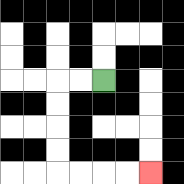{'start': '[4, 3]', 'end': '[6, 7]', 'path_directions': 'L,L,D,D,D,D,R,R,R,R', 'path_coordinates': '[[4, 3], [3, 3], [2, 3], [2, 4], [2, 5], [2, 6], [2, 7], [3, 7], [4, 7], [5, 7], [6, 7]]'}